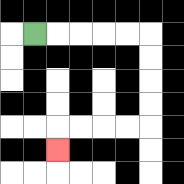{'start': '[1, 1]', 'end': '[2, 6]', 'path_directions': 'R,R,R,R,R,D,D,D,D,L,L,L,L,D', 'path_coordinates': '[[1, 1], [2, 1], [3, 1], [4, 1], [5, 1], [6, 1], [6, 2], [6, 3], [6, 4], [6, 5], [5, 5], [4, 5], [3, 5], [2, 5], [2, 6]]'}